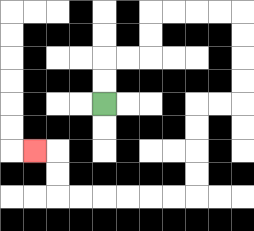{'start': '[4, 4]', 'end': '[1, 6]', 'path_directions': 'U,U,R,R,U,U,R,R,R,R,D,D,D,D,L,L,D,D,D,D,L,L,L,L,L,L,U,U,L', 'path_coordinates': '[[4, 4], [4, 3], [4, 2], [5, 2], [6, 2], [6, 1], [6, 0], [7, 0], [8, 0], [9, 0], [10, 0], [10, 1], [10, 2], [10, 3], [10, 4], [9, 4], [8, 4], [8, 5], [8, 6], [8, 7], [8, 8], [7, 8], [6, 8], [5, 8], [4, 8], [3, 8], [2, 8], [2, 7], [2, 6], [1, 6]]'}